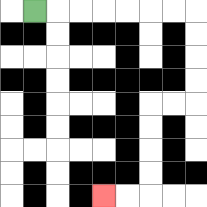{'start': '[1, 0]', 'end': '[4, 8]', 'path_directions': 'R,R,R,R,R,R,R,D,D,D,D,L,L,D,D,D,D,L,L', 'path_coordinates': '[[1, 0], [2, 0], [3, 0], [4, 0], [5, 0], [6, 0], [7, 0], [8, 0], [8, 1], [8, 2], [8, 3], [8, 4], [7, 4], [6, 4], [6, 5], [6, 6], [6, 7], [6, 8], [5, 8], [4, 8]]'}